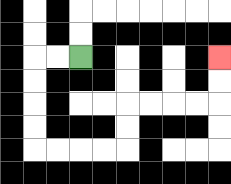{'start': '[3, 2]', 'end': '[9, 2]', 'path_directions': 'L,L,D,D,D,D,R,R,R,R,U,U,R,R,R,R,U,U', 'path_coordinates': '[[3, 2], [2, 2], [1, 2], [1, 3], [1, 4], [1, 5], [1, 6], [2, 6], [3, 6], [4, 6], [5, 6], [5, 5], [5, 4], [6, 4], [7, 4], [8, 4], [9, 4], [9, 3], [9, 2]]'}